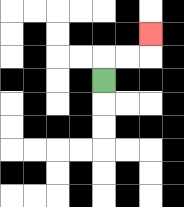{'start': '[4, 3]', 'end': '[6, 1]', 'path_directions': 'U,R,R,U', 'path_coordinates': '[[4, 3], [4, 2], [5, 2], [6, 2], [6, 1]]'}